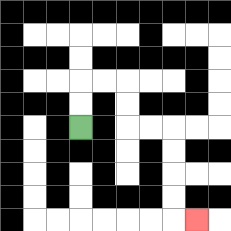{'start': '[3, 5]', 'end': '[8, 9]', 'path_directions': 'U,U,R,R,D,D,R,R,D,D,D,D,R', 'path_coordinates': '[[3, 5], [3, 4], [3, 3], [4, 3], [5, 3], [5, 4], [5, 5], [6, 5], [7, 5], [7, 6], [7, 7], [7, 8], [7, 9], [8, 9]]'}